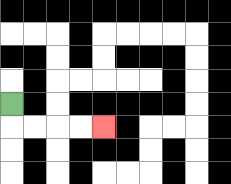{'start': '[0, 4]', 'end': '[4, 5]', 'path_directions': 'D,R,R,R,R', 'path_coordinates': '[[0, 4], [0, 5], [1, 5], [2, 5], [3, 5], [4, 5]]'}